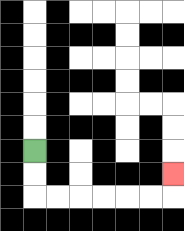{'start': '[1, 6]', 'end': '[7, 7]', 'path_directions': 'D,D,R,R,R,R,R,R,U', 'path_coordinates': '[[1, 6], [1, 7], [1, 8], [2, 8], [3, 8], [4, 8], [5, 8], [6, 8], [7, 8], [7, 7]]'}